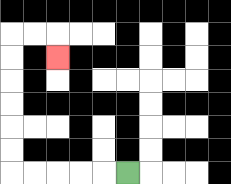{'start': '[5, 7]', 'end': '[2, 2]', 'path_directions': 'L,L,L,L,L,U,U,U,U,U,U,R,R,D', 'path_coordinates': '[[5, 7], [4, 7], [3, 7], [2, 7], [1, 7], [0, 7], [0, 6], [0, 5], [0, 4], [0, 3], [0, 2], [0, 1], [1, 1], [2, 1], [2, 2]]'}